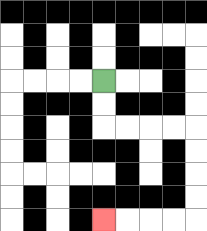{'start': '[4, 3]', 'end': '[4, 9]', 'path_directions': 'D,D,R,R,R,R,D,D,D,D,L,L,L,L', 'path_coordinates': '[[4, 3], [4, 4], [4, 5], [5, 5], [6, 5], [7, 5], [8, 5], [8, 6], [8, 7], [8, 8], [8, 9], [7, 9], [6, 9], [5, 9], [4, 9]]'}